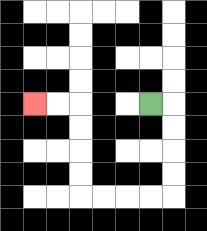{'start': '[6, 4]', 'end': '[1, 4]', 'path_directions': 'R,D,D,D,D,L,L,L,L,U,U,U,U,L,L', 'path_coordinates': '[[6, 4], [7, 4], [7, 5], [7, 6], [7, 7], [7, 8], [6, 8], [5, 8], [4, 8], [3, 8], [3, 7], [3, 6], [3, 5], [3, 4], [2, 4], [1, 4]]'}